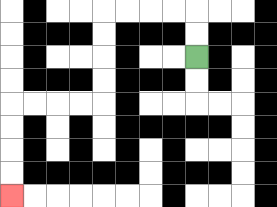{'start': '[8, 2]', 'end': '[0, 8]', 'path_directions': 'U,U,L,L,L,L,D,D,D,D,L,L,L,L,D,D,D,D', 'path_coordinates': '[[8, 2], [8, 1], [8, 0], [7, 0], [6, 0], [5, 0], [4, 0], [4, 1], [4, 2], [4, 3], [4, 4], [3, 4], [2, 4], [1, 4], [0, 4], [0, 5], [0, 6], [0, 7], [0, 8]]'}